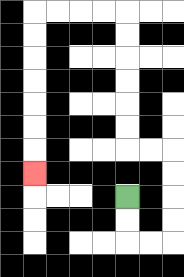{'start': '[5, 8]', 'end': '[1, 7]', 'path_directions': 'D,D,R,R,U,U,U,U,L,L,U,U,U,U,U,U,L,L,L,L,D,D,D,D,D,D,D', 'path_coordinates': '[[5, 8], [5, 9], [5, 10], [6, 10], [7, 10], [7, 9], [7, 8], [7, 7], [7, 6], [6, 6], [5, 6], [5, 5], [5, 4], [5, 3], [5, 2], [5, 1], [5, 0], [4, 0], [3, 0], [2, 0], [1, 0], [1, 1], [1, 2], [1, 3], [1, 4], [1, 5], [1, 6], [1, 7]]'}